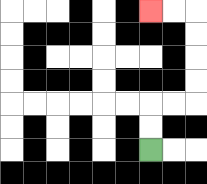{'start': '[6, 6]', 'end': '[6, 0]', 'path_directions': 'U,U,R,R,U,U,U,U,L,L', 'path_coordinates': '[[6, 6], [6, 5], [6, 4], [7, 4], [8, 4], [8, 3], [8, 2], [8, 1], [8, 0], [7, 0], [6, 0]]'}